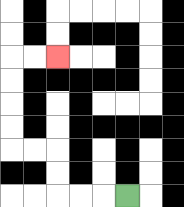{'start': '[5, 8]', 'end': '[2, 2]', 'path_directions': 'L,L,L,U,U,L,L,U,U,U,U,R,R', 'path_coordinates': '[[5, 8], [4, 8], [3, 8], [2, 8], [2, 7], [2, 6], [1, 6], [0, 6], [0, 5], [0, 4], [0, 3], [0, 2], [1, 2], [2, 2]]'}